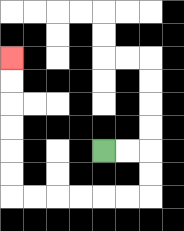{'start': '[4, 6]', 'end': '[0, 2]', 'path_directions': 'R,R,D,D,L,L,L,L,L,L,U,U,U,U,U,U', 'path_coordinates': '[[4, 6], [5, 6], [6, 6], [6, 7], [6, 8], [5, 8], [4, 8], [3, 8], [2, 8], [1, 8], [0, 8], [0, 7], [0, 6], [0, 5], [0, 4], [0, 3], [0, 2]]'}